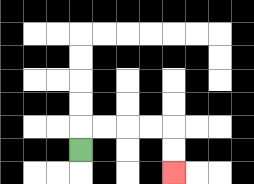{'start': '[3, 6]', 'end': '[7, 7]', 'path_directions': 'U,R,R,R,R,D,D', 'path_coordinates': '[[3, 6], [3, 5], [4, 5], [5, 5], [6, 5], [7, 5], [7, 6], [7, 7]]'}